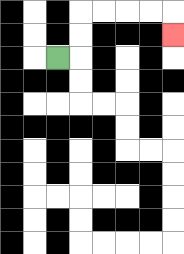{'start': '[2, 2]', 'end': '[7, 1]', 'path_directions': 'R,U,U,R,R,R,R,D', 'path_coordinates': '[[2, 2], [3, 2], [3, 1], [3, 0], [4, 0], [5, 0], [6, 0], [7, 0], [7, 1]]'}